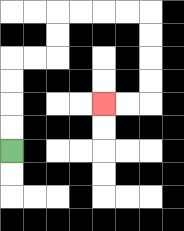{'start': '[0, 6]', 'end': '[4, 4]', 'path_directions': 'U,U,U,U,R,R,U,U,R,R,R,R,D,D,D,D,L,L', 'path_coordinates': '[[0, 6], [0, 5], [0, 4], [0, 3], [0, 2], [1, 2], [2, 2], [2, 1], [2, 0], [3, 0], [4, 0], [5, 0], [6, 0], [6, 1], [6, 2], [6, 3], [6, 4], [5, 4], [4, 4]]'}